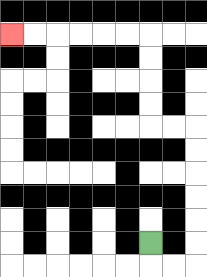{'start': '[6, 10]', 'end': '[0, 1]', 'path_directions': 'D,R,R,U,U,U,U,U,U,L,L,U,U,U,U,L,L,L,L,L,L', 'path_coordinates': '[[6, 10], [6, 11], [7, 11], [8, 11], [8, 10], [8, 9], [8, 8], [8, 7], [8, 6], [8, 5], [7, 5], [6, 5], [6, 4], [6, 3], [6, 2], [6, 1], [5, 1], [4, 1], [3, 1], [2, 1], [1, 1], [0, 1]]'}